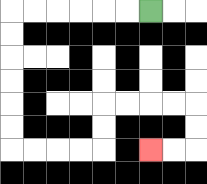{'start': '[6, 0]', 'end': '[6, 6]', 'path_directions': 'L,L,L,L,L,L,D,D,D,D,D,D,R,R,R,R,U,U,R,R,R,R,D,D,L,L', 'path_coordinates': '[[6, 0], [5, 0], [4, 0], [3, 0], [2, 0], [1, 0], [0, 0], [0, 1], [0, 2], [0, 3], [0, 4], [0, 5], [0, 6], [1, 6], [2, 6], [3, 6], [4, 6], [4, 5], [4, 4], [5, 4], [6, 4], [7, 4], [8, 4], [8, 5], [8, 6], [7, 6], [6, 6]]'}